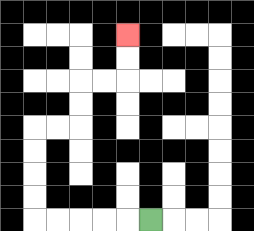{'start': '[6, 9]', 'end': '[5, 1]', 'path_directions': 'L,L,L,L,L,U,U,U,U,R,R,U,U,R,R,U,U', 'path_coordinates': '[[6, 9], [5, 9], [4, 9], [3, 9], [2, 9], [1, 9], [1, 8], [1, 7], [1, 6], [1, 5], [2, 5], [3, 5], [3, 4], [3, 3], [4, 3], [5, 3], [5, 2], [5, 1]]'}